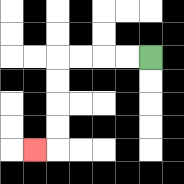{'start': '[6, 2]', 'end': '[1, 6]', 'path_directions': 'L,L,L,L,D,D,D,D,L', 'path_coordinates': '[[6, 2], [5, 2], [4, 2], [3, 2], [2, 2], [2, 3], [2, 4], [2, 5], [2, 6], [1, 6]]'}